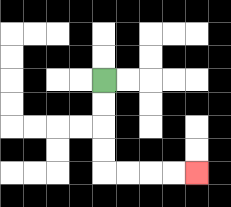{'start': '[4, 3]', 'end': '[8, 7]', 'path_directions': 'D,D,D,D,R,R,R,R', 'path_coordinates': '[[4, 3], [4, 4], [4, 5], [4, 6], [4, 7], [5, 7], [6, 7], [7, 7], [8, 7]]'}